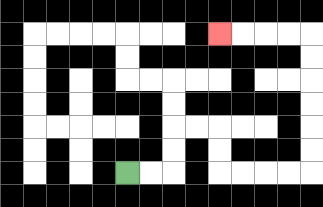{'start': '[5, 7]', 'end': '[9, 1]', 'path_directions': 'R,R,U,U,R,R,D,D,R,R,R,R,U,U,U,U,U,U,L,L,L,L', 'path_coordinates': '[[5, 7], [6, 7], [7, 7], [7, 6], [7, 5], [8, 5], [9, 5], [9, 6], [9, 7], [10, 7], [11, 7], [12, 7], [13, 7], [13, 6], [13, 5], [13, 4], [13, 3], [13, 2], [13, 1], [12, 1], [11, 1], [10, 1], [9, 1]]'}